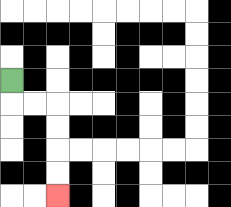{'start': '[0, 3]', 'end': '[2, 8]', 'path_directions': 'D,R,R,D,D,D,D', 'path_coordinates': '[[0, 3], [0, 4], [1, 4], [2, 4], [2, 5], [2, 6], [2, 7], [2, 8]]'}